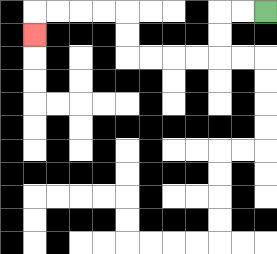{'start': '[11, 0]', 'end': '[1, 1]', 'path_directions': 'L,L,D,D,L,L,L,L,U,U,L,L,L,L,D', 'path_coordinates': '[[11, 0], [10, 0], [9, 0], [9, 1], [9, 2], [8, 2], [7, 2], [6, 2], [5, 2], [5, 1], [5, 0], [4, 0], [3, 0], [2, 0], [1, 0], [1, 1]]'}